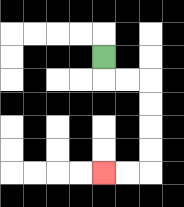{'start': '[4, 2]', 'end': '[4, 7]', 'path_directions': 'D,R,R,D,D,D,D,L,L', 'path_coordinates': '[[4, 2], [4, 3], [5, 3], [6, 3], [6, 4], [6, 5], [6, 6], [6, 7], [5, 7], [4, 7]]'}